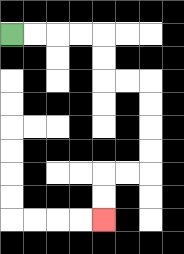{'start': '[0, 1]', 'end': '[4, 9]', 'path_directions': 'R,R,R,R,D,D,R,R,D,D,D,D,L,L,D,D', 'path_coordinates': '[[0, 1], [1, 1], [2, 1], [3, 1], [4, 1], [4, 2], [4, 3], [5, 3], [6, 3], [6, 4], [6, 5], [6, 6], [6, 7], [5, 7], [4, 7], [4, 8], [4, 9]]'}